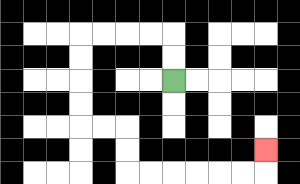{'start': '[7, 3]', 'end': '[11, 6]', 'path_directions': 'U,U,L,L,L,L,D,D,D,D,R,R,D,D,R,R,R,R,R,R,U', 'path_coordinates': '[[7, 3], [7, 2], [7, 1], [6, 1], [5, 1], [4, 1], [3, 1], [3, 2], [3, 3], [3, 4], [3, 5], [4, 5], [5, 5], [5, 6], [5, 7], [6, 7], [7, 7], [8, 7], [9, 7], [10, 7], [11, 7], [11, 6]]'}